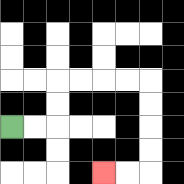{'start': '[0, 5]', 'end': '[4, 7]', 'path_directions': 'R,R,U,U,R,R,R,R,D,D,D,D,L,L', 'path_coordinates': '[[0, 5], [1, 5], [2, 5], [2, 4], [2, 3], [3, 3], [4, 3], [5, 3], [6, 3], [6, 4], [6, 5], [6, 6], [6, 7], [5, 7], [4, 7]]'}